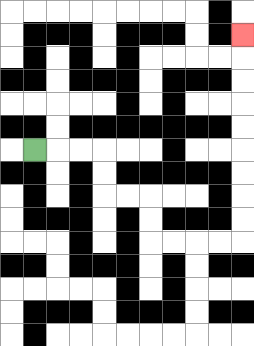{'start': '[1, 6]', 'end': '[10, 1]', 'path_directions': 'R,R,R,D,D,R,R,D,D,R,R,R,R,U,U,U,U,U,U,U,U,U', 'path_coordinates': '[[1, 6], [2, 6], [3, 6], [4, 6], [4, 7], [4, 8], [5, 8], [6, 8], [6, 9], [6, 10], [7, 10], [8, 10], [9, 10], [10, 10], [10, 9], [10, 8], [10, 7], [10, 6], [10, 5], [10, 4], [10, 3], [10, 2], [10, 1]]'}